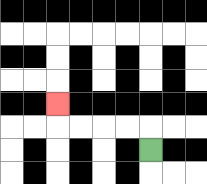{'start': '[6, 6]', 'end': '[2, 4]', 'path_directions': 'U,L,L,L,L,U', 'path_coordinates': '[[6, 6], [6, 5], [5, 5], [4, 5], [3, 5], [2, 5], [2, 4]]'}